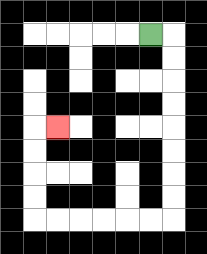{'start': '[6, 1]', 'end': '[2, 5]', 'path_directions': 'R,D,D,D,D,D,D,D,D,L,L,L,L,L,L,U,U,U,U,R', 'path_coordinates': '[[6, 1], [7, 1], [7, 2], [7, 3], [7, 4], [7, 5], [7, 6], [7, 7], [7, 8], [7, 9], [6, 9], [5, 9], [4, 9], [3, 9], [2, 9], [1, 9], [1, 8], [1, 7], [1, 6], [1, 5], [2, 5]]'}